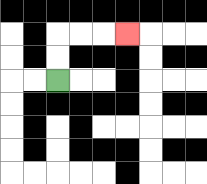{'start': '[2, 3]', 'end': '[5, 1]', 'path_directions': 'U,U,R,R,R', 'path_coordinates': '[[2, 3], [2, 2], [2, 1], [3, 1], [4, 1], [5, 1]]'}